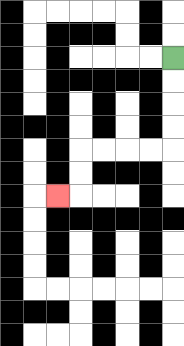{'start': '[7, 2]', 'end': '[2, 8]', 'path_directions': 'D,D,D,D,L,L,L,L,D,D,L', 'path_coordinates': '[[7, 2], [7, 3], [7, 4], [7, 5], [7, 6], [6, 6], [5, 6], [4, 6], [3, 6], [3, 7], [3, 8], [2, 8]]'}